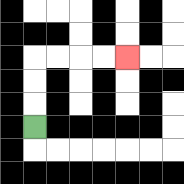{'start': '[1, 5]', 'end': '[5, 2]', 'path_directions': 'U,U,U,R,R,R,R', 'path_coordinates': '[[1, 5], [1, 4], [1, 3], [1, 2], [2, 2], [3, 2], [4, 2], [5, 2]]'}